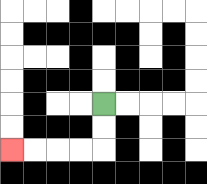{'start': '[4, 4]', 'end': '[0, 6]', 'path_directions': 'D,D,L,L,L,L', 'path_coordinates': '[[4, 4], [4, 5], [4, 6], [3, 6], [2, 6], [1, 6], [0, 6]]'}